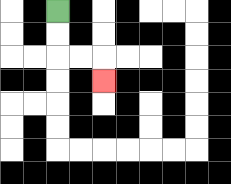{'start': '[2, 0]', 'end': '[4, 3]', 'path_directions': 'D,D,R,R,D', 'path_coordinates': '[[2, 0], [2, 1], [2, 2], [3, 2], [4, 2], [4, 3]]'}